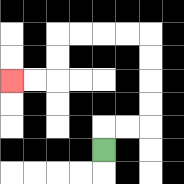{'start': '[4, 6]', 'end': '[0, 3]', 'path_directions': 'U,R,R,U,U,U,U,L,L,L,L,D,D,L,L', 'path_coordinates': '[[4, 6], [4, 5], [5, 5], [6, 5], [6, 4], [6, 3], [6, 2], [6, 1], [5, 1], [4, 1], [3, 1], [2, 1], [2, 2], [2, 3], [1, 3], [0, 3]]'}